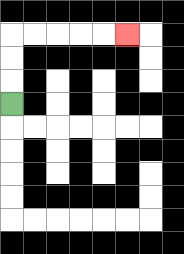{'start': '[0, 4]', 'end': '[5, 1]', 'path_directions': 'U,U,U,R,R,R,R,R', 'path_coordinates': '[[0, 4], [0, 3], [0, 2], [0, 1], [1, 1], [2, 1], [3, 1], [4, 1], [5, 1]]'}